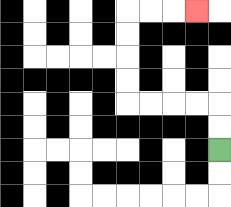{'start': '[9, 6]', 'end': '[8, 0]', 'path_directions': 'U,U,L,L,L,L,U,U,U,U,R,R,R', 'path_coordinates': '[[9, 6], [9, 5], [9, 4], [8, 4], [7, 4], [6, 4], [5, 4], [5, 3], [5, 2], [5, 1], [5, 0], [6, 0], [7, 0], [8, 0]]'}